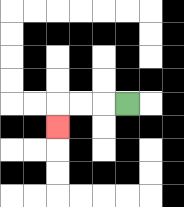{'start': '[5, 4]', 'end': '[2, 5]', 'path_directions': 'L,L,L,D', 'path_coordinates': '[[5, 4], [4, 4], [3, 4], [2, 4], [2, 5]]'}